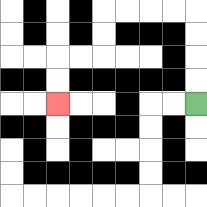{'start': '[8, 4]', 'end': '[2, 4]', 'path_directions': 'U,U,U,U,L,L,L,L,D,D,L,L,D,D', 'path_coordinates': '[[8, 4], [8, 3], [8, 2], [8, 1], [8, 0], [7, 0], [6, 0], [5, 0], [4, 0], [4, 1], [4, 2], [3, 2], [2, 2], [2, 3], [2, 4]]'}